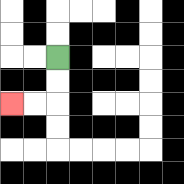{'start': '[2, 2]', 'end': '[0, 4]', 'path_directions': 'D,D,L,L', 'path_coordinates': '[[2, 2], [2, 3], [2, 4], [1, 4], [0, 4]]'}